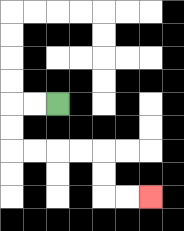{'start': '[2, 4]', 'end': '[6, 8]', 'path_directions': 'L,L,D,D,R,R,R,R,D,D,R,R', 'path_coordinates': '[[2, 4], [1, 4], [0, 4], [0, 5], [0, 6], [1, 6], [2, 6], [3, 6], [4, 6], [4, 7], [4, 8], [5, 8], [6, 8]]'}